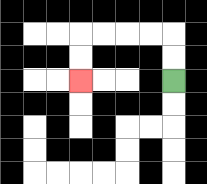{'start': '[7, 3]', 'end': '[3, 3]', 'path_directions': 'U,U,L,L,L,L,D,D', 'path_coordinates': '[[7, 3], [7, 2], [7, 1], [6, 1], [5, 1], [4, 1], [3, 1], [3, 2], [3, 3]]'}